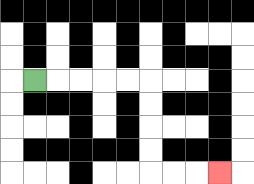{'start': '[1, 3]', 'end': '[9, 7]', 'path_directions': 'R,R,R,R,R,D,D,D,D,R,R,R', 'path_coordinates': '[[1, 3], [2, 3], [3, 3], [4, 3], [5, 3], [6, 3], [6, 4], [6, 5], [6, 6], [6, 7], [7, 7], [8, 7], [9, 7]]'}